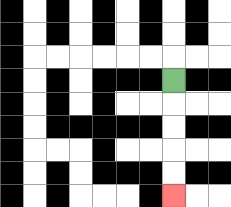{'start': '[7, 3]', 'end': '[7, 8]', 'path_directions': 'D,D,D,D,D', 'path_coordinates': '[[7, 3], [7, 4], [7, 5], [7, 6], [7, 7], [7, 8]]'}